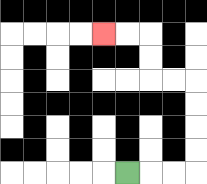{'start': '[5, 7]', 'end': '[4, 1]', 'path_directions': 'R,R,R,U,U,U,U,L,L,U,U,L,L', 'path_coordinates': '[[5, 7], [6, 7], [7, 7], [8, 7], [8, 6], [8, 5], [8, 4], [8, 3], [7, 3], [6, 3], [6, 2], [6, 1], [5, 1], [4, 1]]'}